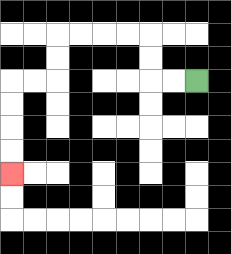{'start': '[8, 3]', 'end': '[0, 7]', 'path_directions': 'L,L,U,U,L,L,L,L,D,D,L,L,D,D,D,D', 'path_coordinates': '[[8, 3], [7, 3], [6, 3], [6, 2], [6, 1], [5, 1], [4, 1], [3, 1], [2, 1], [2, 2], [2, 3], [1, 3], [0, 3], [0, 4], [0, 5], [0, 6], [0, 7]]'}